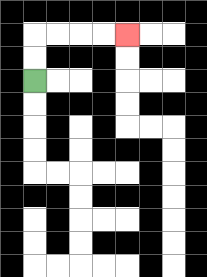{'start': '[1, 3]', 'end': '[5, 1]', 'path_directions': 'U,U,R,R,R,R', 'path_coordinates': '[[1, 3], [1, 2], [1, 1], [2, 1], [3, 1], [4, 1], [5, 1]]'}